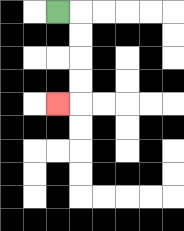{'start': '[2, 0]', 'end': '[2, 4]', 'path_directions': 'R,D,D,D,D,L', 'path_coordinates': '[[2, 0], [3, 0], [3, 1], [3, 2], [3, 3], [3, 4], [2, 4]]'}